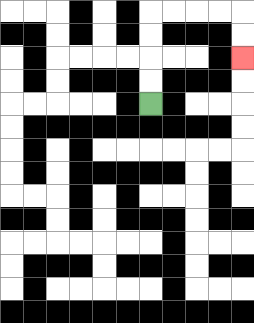{'start': '[6, 4]', 'end': '[10, 2]', 'path_directions': 'U,U,U,U,R,R,R,R,D,D', 'path_coordinates': '[[6, 4], [6, 3], [6, 2], [6, 1], [6, 0], [7, 0], [8, 0], [9, 0], [10, 0], [10, 1], [10, 2]]'}